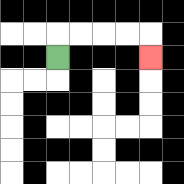{'start': '[2, 2]', 'end': '[6, 2]', 'path_directions': 'U,R,R,R,R,D', 'path_coordinates': '[[2, 2], [2, 1], [3, 1], [4, 1], [5, 1], [6, 1], [6, 2]]'}